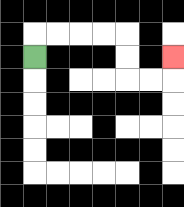{'start': '[1, 2]', 'end': '[7, 2]', 'path_directions': 'U,R,R,R,R,D,D,R,R,U', 'path_coordinates': '[[1, 2], [1, 1], [2, 1], [3, 1], [4, 1], [5, 1], [5, 2], [5, 3], [6, 3], [7, 3], [7, 2]]'}